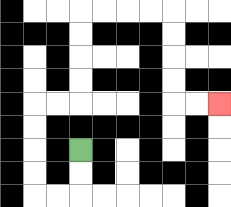{'start': '[3, 6]', 'end': '[9, 4]', 'path_directions': 'D,D,L,L,U,U,U,U,R,R,U,U,U,U,R,R,R,R,D,D,D,D,R,R', 'path_coordinates': '[[3, 6], [3, 7], [3, 8], [2, 8], [1, 8], [1, 7], [1, 6], [1, 5], [1, 4], [2, 4], [3, 4], [3, 3], [3, 2], [3, 1], [3, 0], [4, 0], [5, 0], [6, 0], [7, 0], [7, 1], [7, 2], [7, 3], [7, 4], [8, 4], [9, 4]]'}